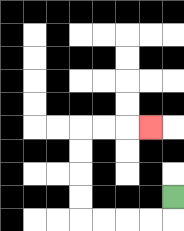{'start': '[7, 8]', 'end': '[6, 5]', 'path_directions': 'D,L,L,L,L,U,U,U,U,R,R,R', 'path_coordinates': '[[7, 8], [7, 9], [6, 9], [5, 9], [4, 9], [3, 9], [3, 8], [3, 7], [3, 6], [3, 5], [4, 5], [5, 5], [6, 5]]'}